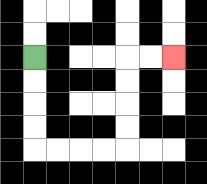{'start': '[1, 2]', 'end': '[7, 2]', 'path_directions': 'D,D,D,D,R,R,R,R,U,U,U,U,R,R', 'path_coordinates': '[[1, 2], [1, 3], [1, 4], [1, 5], [1, 6], [2, 6], [3, 6], [4, 6], [5, 6], [5, 5], [5, 4], [5, 3], [5, 2], [6, 2], [7, 2]]'}